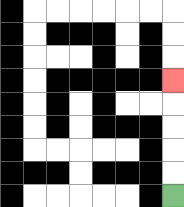{'start': '[7, 8]', 'end': '[7, 3]', 'path_directions': 'U,U,U,U,U', 'path_coordinates': '[[7, 8], [7, 7], [7, 6], [7, 5], [7, 4], [7, 3]]'}